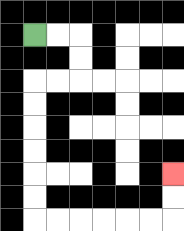{'start': '[1, 1]', 'end': '[7, 7]', 'path_directions': 'R,R,D,D,L,L,D,D,D,D,D,D,R,R,R,R,R,R,U,U', 'path_coordinates': '[[1, 1], [2, 1], [3, 1], [3, 2], [3, 3], [2, 3], [1, 3], [1, 4], [1, 5], [1, 6], [1, 7], [1, 8], [1, 9], [2, 9], [3, 9], [4, 9], [5, 9], [6, 9], [7, 9], [7, 8], [7, 7]]'}